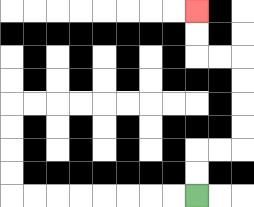{'start': '[8, 8]', 'end': '[8, 0]', 'path_directions': 'U,U,R,R,U,U,U,U,L,L,U,U', 'path_coordinates': '[[8, 8], [8, 7], [8, 6], [9, 6], [10, 6], [10, 5], [10, 4], [10, 3], [10, 2], [9, 2], [8, 2], [8, 1], [8, 0]]'}